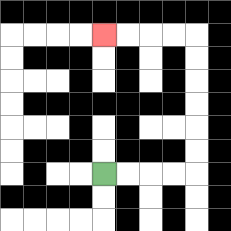{'start': '[4, 7]', 'end': '[4, 1]', 'path_directions': 'R,R,R,R,U,U,U,U,U,U,L,L,L,L', 'path_coordinates': '[[4, 7], [5, 7], [6, 7], [7, 7], [8, 7], [8, 6], [8, 5], [8, 4], [8, 3], [8, 2], [8, 1], [7, 1], [6, 1], [5, 1], [4, 1]]'}